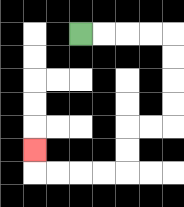{'start': '[3, 1]', 'end': '[1, 6]', 'path_directions': 'R,R,R,R,D,D,D,D,L,L,D,D,L,L,L,L,U', 'path_coordinates': '[[3, 1], [4, 1], [5, 1], [6, 1], [7, 1], [7, 2], [7, 3], [7, 4], [7, 5], [6, 5], [5, 5], [5, 6], [5, 7], [4, 7], [3, 7], [2, 7], [1, 7], [1, 6]]'}